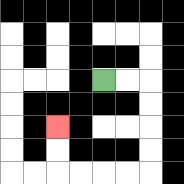{'start': '[4, 3]', 'end': '[2, 5]', 'path_directions': 'R,R,D,D,D,D,L,L,L,L,U,U', 'path_coordinates': '[[4, 3], [5, 3], [6, 3], [6, 4], [6, 5], [6, 6], [6, 7], [5, 7], [4, 7], [3, 7], [2, 7], [2, 6], [2, 5]]'}